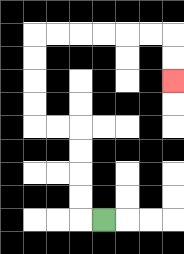{'start': '[4, 9]', 'end': '[7, 3]', 'path_directions': 'L,U,U,U,U,L,L,U,U,U,U,R,R,R,R,R,R,D,D', 'path_coordinates': '[[4, 9], [3, 9], [3, 8], [3, 7], [3, 6], [3, 5], [2, 5], [1, 5], [1, 4], [1, 3], [1, 2], [1, 1], [2, 1], [3, 1], [4, 1], [5, 1], [6, 1], [7, 1], [7, 2], [7, 3]]'}